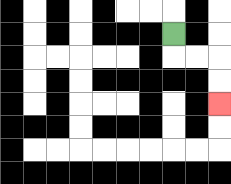{'start': '[7, 1]', 'end': '[9, 4]', 'path_directions': 'D,R,R,D,D', 'path_coordinates': '[[7, 1], [7, 2], [8, 2], [9, 2], [9, 3], [9, 4]]'}